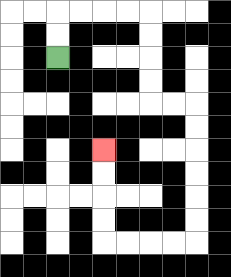{'start': '[2, 2]', 'end': '[4, 6]', 'path_directions': 'U,U,R,R,R,R,D,D,D,D,R,R,D,D,D,D,D,D,L,L,L,L,U,U,U,U', 'path_coordinates': '[[2, 2], [2, 1], [2, 0], [3, 0], [4, 0], [5, 0], [6, 0], [6, 1], [6, 2], [6, 3], [6, 4], [7, 4], [8, 4], [8, 5], [8, 6], [8, 7], [8, 8], [8, 9], [8, 10], [7, 10], [6, 10], [5, 10], [4, 10], [4, 9], [4, 8], [4, 7], [4, 6]]'}